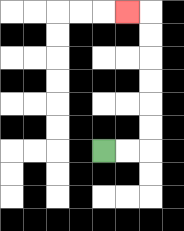{'start': '[4, 6]', 'end': '[5, 0]', 'path_directions': 'R,R,U,U,U,U,U,U,L', 'path_coordinates': '[[4, 6], [5, 6], [6, 6], [6, 5], [6, 4], [6, 3], [6, 2], [6, 1], [6, 0], [5, 0]]'}